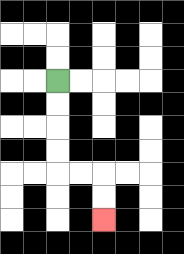{'start': '[2, 3]', 'end': '[4, 9]', 'path_directions': 'D,D,D,D,R,R,D,D', 'path_coordinates': '[[2, 3], [2, 4], [2, 5], [2, 6], [2, 7], [3, 7], [4, 7], [4, 8], [4, 9]]'}